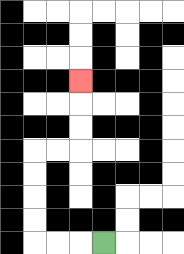{'start': '[4, 10]', 'end': '[3, 3]', 'path_directions': 'L,L,L,U,U,U,U,R,R,U,U,U', 'path_coordinates': '[[4, 10], [3, 10], [2, 10], [1, 10], [1, 9], [1, 8], [1, 7], [1, 6], [2, 6], [3, 6], [3, 5], [3, 4], [3, 3]]'}